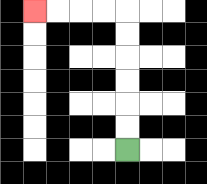{'start': '[5, 6]', 'end': '[1, 0]', 'path_directions': 'U,U,U,U,U,U,L,L,L,L', 'path_coordinates': '[[5, 6], [5, 5], [5, 4], [5, 3], [5, 2], [5, 1], [5, 0], [4, 0], [3, 0], [2, 0], [1, 0]]'}